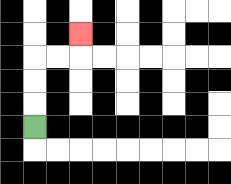{'start': '[1, 5]', 'end': '[3, 1]', 'path_directions': 'U,U,U,R,R,U', 'path_coordinates': '[[1, 5], [1, 4], [1, 3], [1, 2], [2, 2], [3, 2], [3, 1]]'}